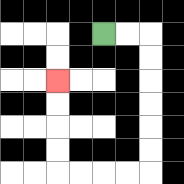{'start': '[4, 1]', 'end': '[2, 3]', 'path_directions': 'R,R,D,D,D,D,D,D,L,L,L,L,U,U,U,U', 'path_coordinates': '[[4, 1], [5, 1], [6, 1], [6, 2], [6, 3], [6, 4], [6, 5], [6, 6], [6, 7], [5, 7], [4, 7], [3, 7], [2, 7], [2, 6], [2, 5], [2, 4], [2, 3]]'}